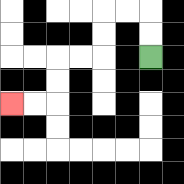{'start': '[6, 2]', 'end': '[0, 4]', 'path_directions': 'U,U,L,L,D,D,L,L,D,D,L,L', 'path_coordinates': '[[6, 2], [6, 1], [6, 0], [5, 0], [4, 0], [4, 1], [4, 2], [3, 2], [2, 2], [2, 3], [2, 4], [1, 4], [0, 4]]'}